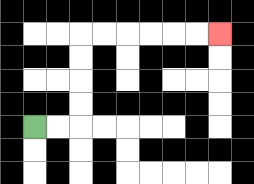{'start': '[1, 5]', 'end': '[9, 1]', 'path_directions': 'R,R,U,U,U,U,R,R,R,R,R,R', 'path_coordinates': '[[1, 5], [2, 5], [3, 5], [3, 4], [3, 3], [3, 2], [3, 1], [4, 1], [5, 1], [6, 1], [7, 1], [8, 1], [9, 1]]'}